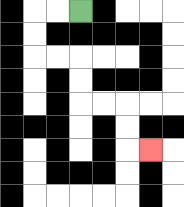{'start': '[3, 0]', 'end': '[6, 6]', 'path_directions': 'L,L,D,D,R,R,D,D,R,R,D,D,R', 'path_coordinates': '[[3, 0], [2, 0], [1, 0], [1, 1], [1, 2], [2, 2], [3, 2], [3, 3], [3, 4], [4, 4], [5, 4], [5, 5], [5, 6], [6, 6]]'}